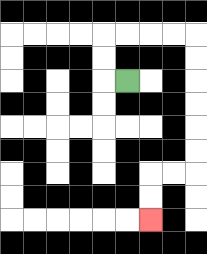{'start': '[5, 3]', 'end': '[6, 9]', 'path_directions': 'L,U,U,R,R,R,R,D,D,D,D,D,D,L,L,D,D', 'path_coordinates': '[[5, 3], [4, 3], [4, 2], [4, 1], [5, 1], [6, 1], [7, 1], [8, 1], [8, 2], [8, 3], [8, 4], [8, 5], [8, 6], [8, 7], [7, 7], [6, 7], [6, 8], [6, 9]]'}